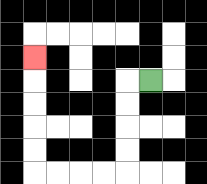{'start': '[6, 3]', 'end': '[1, 2]', 'path_directions': 'L,D,D,D,D,L,L,L,L,U,U,U,U,U', 'path_coordinates': '[[6, 3], [5, 3], [5, 4], [5, 5], [5, 6], [5, 7], [4, 7], [3, 7], [2, 7], [1, 7], [1, 6], [1, 5], [1, 4], [1, 3], [1, 2]]'}